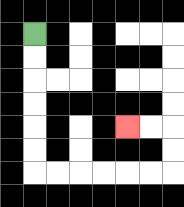{'start': '[1, 1]', 'end': '[5, 5]', 'path_directions': 'D,D,D,D,D,D,R,R,R,R,R,R,U,U,L,L', 'path_coordinates': '[[1, 1], [1, 2], [1, 3], [1, 4], [1, 5], [1, 6], [1, 7], [2, 7], [3, 7], [4, 7], [5, 7], [6, 7], [7, 7], [7, 6], [7, 5], [6, 5], [5, 5]]'}